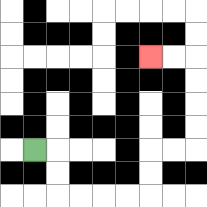{'start': '[1, 6]', 'end': '[6, 2]', 'path_directions': 'R,D,D,R,R,R,R,U,U,R,R,U,U,U,U,L,L', 'path_coordinates': '[[1, 6], [2, 6], [2, 7], [2, 8], [3, 8], [4, 8], [5, 8], [6, 8], [6, 7], [6, 6], [7, 6], [8, 6], [8, 5], [8, 4], [8, 3], [8, 2], [7, 2], [6, 2]]'}